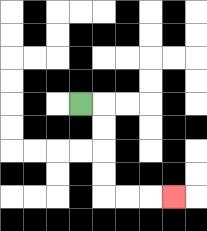{'start': '[3, 4]', 'end': '[7, 8]', 'path_directions': 'R,D,D,D,D,R,R,R', 'path_coordinates': '[[3, 4], [4, 4], [4, 5], [4, 6], [4, 7], [4, 8], [5, 8], [6, 8], [7, 8]]'}